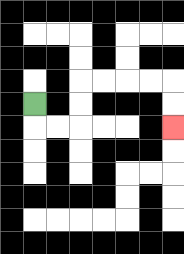{'start': '[1, 4]', 'end': '[7, 5]', 'path_directions': 'D,R,R,U,U,R,R,R,R,D,D', 'path_coordinates': '[[1, 4], [1, 5], [2, 5], [3, 5], [3, 4], [3, 3], [4, 3], [5, 3], [6, 3], [7, 3], [7, 4], [7, 5]]'}